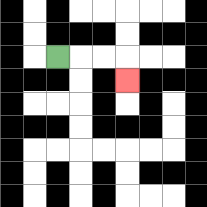{'start': '[2, 2]', 'end': '[5, 3]', 'path_directions': 'R,R,R,D', 'path_coordinates': '[[2, 2], [3, 2], [4, 2], [5, 2], [5, 3]]'}